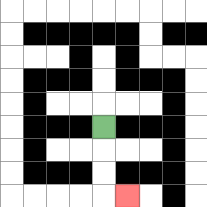{'start': '[4, 5]', 'end': '[5, 8]', 'path_directions': 'D,D,D,R', 'path_coordinates': '[[4, 5], [4, 6], [4, 7], [4, 8], [5, 8]]'}